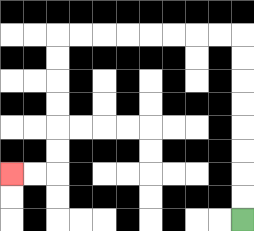{'start': '[10, 9]', 'end': '[0, 7]', 'path_directions': 'U,U,U,U,U,U,U,U,L,L,L,L,L,L,L,L,D,D,D,D,D,D,L,L', 'path_coordinates': '[[10, 9], [10, 8], [10, 7], [10, 6], [10, 5], [10, 4], [10, 3], [10, 2], [10, 1], [9, 1], [8, 1], [7, 1], [6, 1], [5, 1], [4, 1], [3, 1], [2, 1], [2, 2], [2, 3], [2, 4], [2, 5], [2, 6], [2, 7], [1, 7], [0, 7]]'}